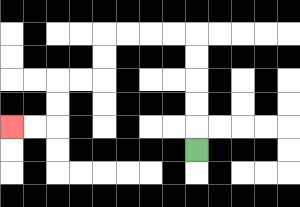{'start': '[8, 6]', 'end': '[0, 5]', 'path_directions': 'U,U,U,U,U,L,L,L,L,D,D,L,L,D,D,L,L', 'path_coordinates': '[[8, 6], [8, 5], [8, 4], [8, 3], [8, 2], [8, 1], [7, 1], [6, 1], [5, 1], [4, 1], [4, 2], [4, 3], [3, 3], [2, 3], [2, 4], [2, 5], [1, 5], [0, 5]]'}